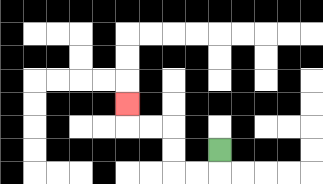{'start': '[9, 6]', 'end': '[5, 4]', 'path_directions': 'D,L,L,U,U,L,L,U', 'path_coordinates': '[[9, 6], [9, 7], [8, 7], [7, 7], [7, 6], [7, 5], [6, 5], [5, 5], [5, 4]]'}